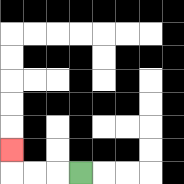{'start': '[3, 7]', 'end': '[0, 6]', 'path_directions': 'L,L,L,U', 'path_coordinates': '[[3, 7], [2, 7], [1, 7], [0, 7], [0, 6]]'}